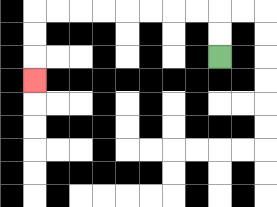{'start': '[9, 2]', 'end': '[1, 3]', 'path_directions': 'U,U,L,L,L,L,L,L,L,L,D,D,D', 'path_coordinates': '[[9, 2], [9, 1], [9, 0], [8, 0], [7, 0], [6, 0], [5, 0], [4, 0], [3, 0], [2, 0], [1, 0], [1, 1], [1, 2], [1, 3]]'}